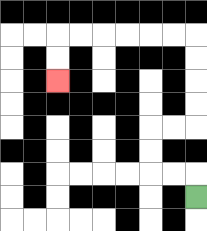{'start': '[8, 8]', 'end': '[2, 3]', 'path_directions': 'U,L,L,U,U,R,R,U,U,U,U,L,L,L,L,L,L,D,D', 'path_coordinates': '[[8, 8], [8, 7], [7, 7], [6, 7], [6, 6], [6, 5], [7, 5], [8, 5], [8, 4], [8, 3], [8, 2], [8, 1], [7, 1], [6, 1], [5, 1], [4, 1], [3, 1], [2, 1], [2, 2], [2, 3]]'}